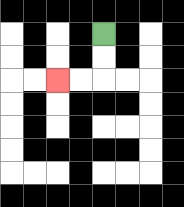{'start': '[4, 1]', 'end': '[2, 3]', 'path_directions': 'D,D,L,L', 'path_coordinates': '[[4, 1], [4, 2], [4, 3], [3, 3], [2, 3]]'}